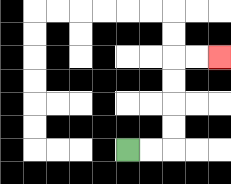{'start': '[5, 6]', 'end': '[9, 2]', 'path_directions': 'R,R,U,U,U,U,R,R', 'path_coordinates': '[[5, 6], [6, 6], [7, 6], [7, 5], [7, 4], [7, 3], [7, 2], [8, 2], [9, 2]]'}